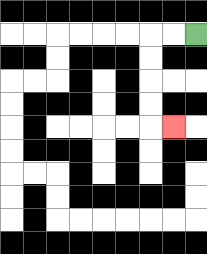{'start': '[8, 1]', 'end': '[7, 5]', 'path_directions': 'L,L,D,D,D,D,R', 'path_coordinates': '[[8, 1], [7, 1], [6, 1], [6, 2], [6, 3], [6, 4], [6, 5], [7, 5]]'}